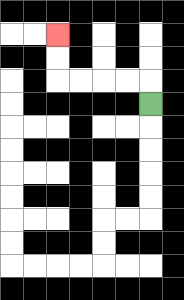{'start': '[6, 4]', 'end': '[2, 1]', 'path_directions': 'U,L,L,L,L,U,U', 'path_coordinates': '[[6, 4], [6, 3], [5, 3], [4, 3], [3, 3], [2, 3], [2, 2], [2, 1]]'}